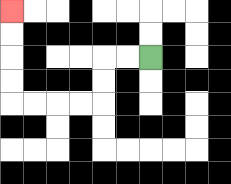{'start': '[6, 2]', 'end': '[0, 0]', 'path_directions': 'L,L,D,D,L,L,L,L,U,U,U,U', 'path_coordinates': '[[6, 2], [5, 2], [4, 2], [4, 3], [4, 4], [3, 4], [2, 4], [1, 4], [0, 4], [0, 3], [0, 2], [0, 1], [0, 0]]'}